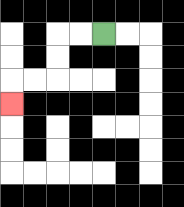{'start': '[4, 1]', 'end': '[0, 4]', 'path_directions': 'L,L,D,D,L,L,D', 'path_coordinates': '[[4, 1], [3, 1], [2, 1], [2, 2], [2, 3], [1, 3], [0, 3], [0, 4]]'}